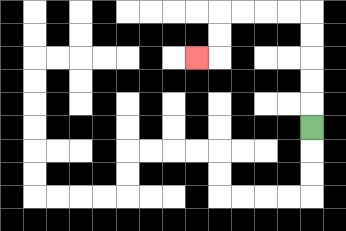{'start': '[13, 5]', 'end': '[8, 2]', 'path_directions': 'U,U,U,U,U,L,L,L,L,D,D,L', 'path_coordinates': '[[13, 5], [13, 4], [13, 3], [13, 2], [13, 1], [13, 0], [12, 0], [11, 0], [10, 0], [9, 0], [9, 1], [9, 2], [8, 2]]'}